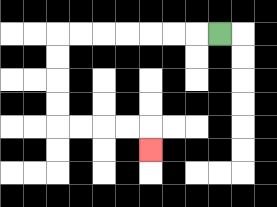{'start': '[9, 1]', 'end': '[6, 6]', 'path_directions': 'L,L,L,L,L,L,L,D,D,D,D,R,R,R,R,D', 'path_coordinates': '[[9, 1], [8, 1], [7, 1], [6, 1], [5, 1], [4, 1], [3, 1], [2, 1], [2, 2], [2, 3], [2, 4], [2, 5], [3, 5], [4, 5], [5, 5], [6, 5], [6, 6]]'}